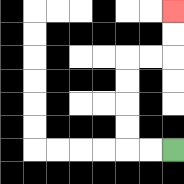{'start': '[7, 6]', 'end': '[7, 0]', 'path_directions': 'L,L,U,U,U,U,R,R,U,U', 'path_coordinates': '[[7, 6], [6, 6], [5, 6], [5, 5], [5, 4], [5, 3], [5, 2], [6, 2], [7, 2], [7, 1], [7, 0]]'}